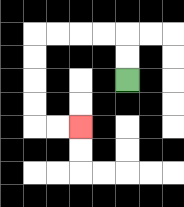{'start': '[5, 3]', 'end': '[3, 5]', 'path_directions': 'U,U,L,L,L,L,D,D,D,D,R,R', 'path_coordinates': '[[5, 3], [5, 2], [5, 1], [4, 1], [3, 1], [2, 1], [1, 1], [1, 2], [1, 3], [1, 4], [1, 5], [2, 5], [3, 5]]'}